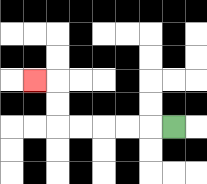{'start': '[7, 5]', 'end': '[1, 3]', 'path_directions': 'L,L,L,L,L,U,U,L', 'path_coordinates': '[[7, 5], [6, 5], [5, 5], [4, 5], [3, 5], [2, 5], [2, 4], [2, 3], [1, 3]]'}